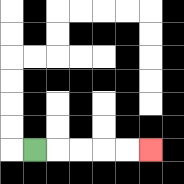{'start': '[1, 6]', 'end': '[6, 6]', 'path_directions': 'R,R,R,R,R', 'path_coordinates': '[[1, 6], [2, 6], [3, 6], [4, 6], [5, 6], [6, 6]]'}